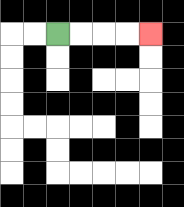{'start': '[2, 1]', 'end': '[6, 1]', 'path_directions': 'R,R,R,R', 'path_coordinates': '[[2, 1], [3, 1], [4, 1], [5, 1], [6, 1]]'}